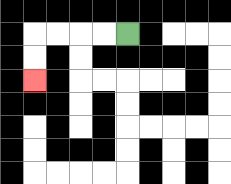{'start': '[5, 1]', 'end': '[1, 3]', 'path_directions': 'L,L,L,L,D,D', 'path_coordinates': '[[5, 1], [4, 1], [3, 1], [2, 1], [1, 1], [1, 2], [1, 3]]'}